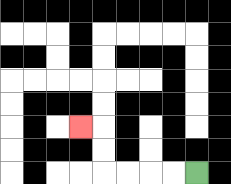{'start': '[8, 7]', 'end': '[3, 5]', 'path_directions': 'L,L,L,L,U,U,L', 'path_coordinates': '[[8, 7], [7, 7], [6, 7], [5, 7], [4, 7], [4, 6], [4, 5], [3, 5]]'}